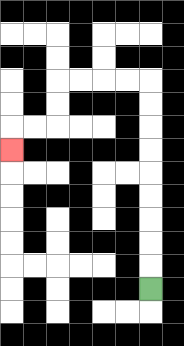{'start': '[6, 12]', 'end': '[0, 6]', 'path_directions': 'U,U,U,U,U,U,U,U,U,L,L,L,L,D,D,L,L,D', 'path_coordinates': '[[6, 12], [6, 11], [6, 10], [6, 9], [6, 8], [6, 7], [6, 6], [6, 5], [6, 4], [6, 3], [5, 3], [4, 3], [3, 3], [2, 3], [2, 4], [2, 5], [1, 5], [0, 5], [0, 6]]'}